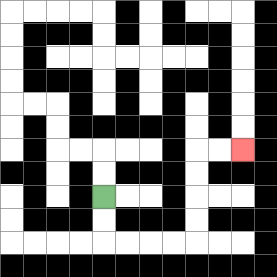{'start': '[4, 8]', 'end': '[10, 6]', 'path_directions': 'D,D,R,R,R,R,U,U,U,U,R,R', 'path_coordinates': '[[4, 8], [4, 9], [4, 10], [5, 10], [6, 10], [7, 10], [8, 10], [8, 9], [8, 8], [8, 7], [8, 6], [9, 6], [10, 6]]'}